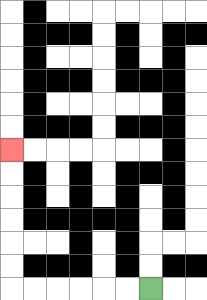{'start': '[6, 12]', 'end': '[0, 6]', 'path_directions': 'L,L,L,L,L,L,U,U,U,U,U,U', 'path_coordinates': '[[6, 12], [5, 12], [4, 12], [3, 12], [2, 12], [1, 12], [0, 12], [0, 11], [0, 10], [0, 9], [0, 8], [0, 7], [0, 6]]'}